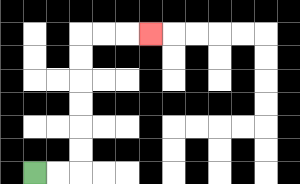{'start': '[1, 7]', 'end': '[6, 1]', 'path_directions': 'R,R,U,U,U,U,U,U,R,R,R', 'path_coordinates': '[[1, 7], [2, 7], [3, 7], [3, 6], [3, 5], [3, 4], [3, 3], [3, 2], [3, 1], [4, 1], [5, 1], [6, 1]]'}